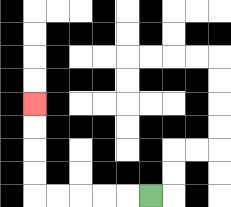{'start': '[6, 8]', 'end': '[1, 4]', 'path_directions': 'L,L,L,L,L,U,U,U,U', 'path_coordinates': '[[6, 8], [5, 8], [4, 8], [3, 8], [2, 8], [1, 8], [1, 7], [1, 6], [1, 5], [1, 4]]'}